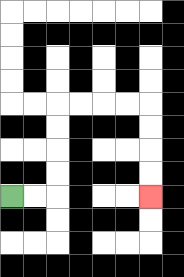{'start': '[0, 8]', 'end': '[6, 8]', 'path_directions': 'R,R,U,U,U,U,R,R,R,R,D,D,D,D', 'path_coordinates': '[[0, 8], [1, 8], [2, 8], [2, 7], [2, 6], [2, 5], [2, 4], [3, 4], [4, 4], [5, 4], [6, 4], [6, 5], [6, 6], [6, 7], [6, 8]]'}